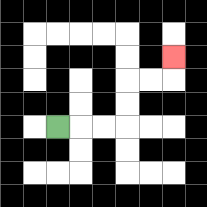{'start': '[2, 5]', 'end': '[7, 2]', 'path_directions': 'R,R,R,U,U,R,R,U', 'path_coordinates': '[[2, 5], [3, 5], [4, 5], [5, 5], [5, 4], [5, 3], [6, 3], [7, 3], [7, 2]]'}